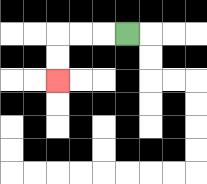{'start': '[5, 1]', 'end': '[2, 3]', 'path_directions': 'L,L,L,D,D', 'path_coordinates': '[[5, 1], [4, 1], [3, 1], [2, 1], [2, 2], [2, 3]]'}